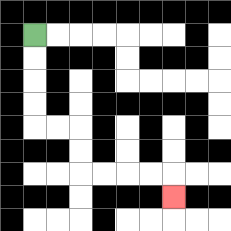{'start': '[1, 1]', 'end': '[7, 8]', 'path_directions': 'D,D,D,D,R,R,D,D,R,R,R,R,D', 'path_coordinates': '[[1, 1], [1, 2], [1, 3], [1, 4], [1, 5], [2, 5], [3, 5], [3, 6], [3, 7], [4, 7], [5, 7], [6, 7], [7, 7], [7, 8]]'}